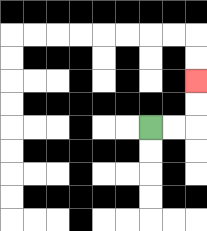{'start': '[6, 5]', 'end': '[8, 3]', 'path_directions': 'R,R,U,U', 'path_coordinates': '[[6, 5], [7, 5], [8, 5], [8, 4], [8, 3]]'}